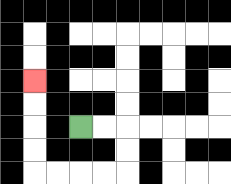{'start': '[3, 5]', 'end': '[1, 3]', 'path_directions': 'R,R,D,D,L,L,L,L,U,U,U,U', 'path_coordinates': '[[3, 5], [4, 5], [5, 5], [5, 6], [5, 7], [4, 7], [3, 7], [2, 7], [1, 7], [1, 6], [1, 5], [1, 4], [1, 3]]'}